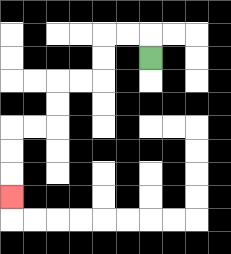{'start': '[6, 2]', 'end': '[0, 8]', 'path_directions': 'U,L,L,D,D,L,L,D,D,L,L,D,D,D', 'path_coordinates': '[[6, 2], [6, 1], [5, 1], [4, 1], [4, 2], [4, 3], [3, 3], [2, 3], [2, 4], [2, 5], [1, 5], [0, 5], [0, 6], [0, 7], [0, 8]]'}